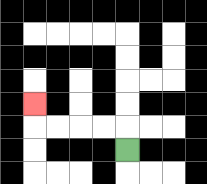{'start': '[5, 6]', 'end': '[1, 4]', 'path_directions': 'U,L,L,L,L,U', 'path_coordinates': '[[5, 6], [5, 5], [4, 5], [3, 5], [2, 5], [1, 5], [1, 4]]'}